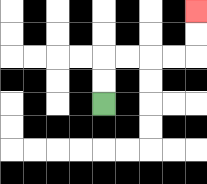{'start': '[4, 4]', 'end': '[8, 0]', 'path_directions': 'U,U,R,R,R,R,U,U', 'path_coordinates': '[[4, 4], [4, 3], [4, 2], [5, 2], [6, 2], [7, 2], [8, 2], [8, 1], [8, 0]]'}